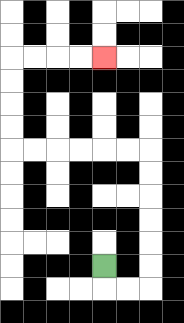{'start': '[4, 11]', 'end': '[4, 2]', 'path_directions': 'D,R,R,U,U,U,U,U,U,L,L,L,L,L,L,U,U,U,U,R,R,R,R', 'path_coordinates': '[[4, 11], [4, 12], [5, 12], [6, 12], [6, 11], [6, 10], [6, 9], [6, 8], [6, 7], [6, 6], [5, 6], [4, 6], [3, 6], [2, 6], [1, 6], [0, 6], [0, 5], [0, 4], [0, 3], [0, 2], [1, 2], [2, 2], [3, 2], [4, 2]]'}